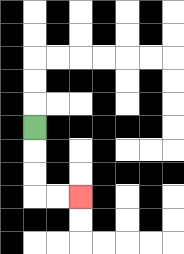{'start': '[1, 5]', 'end': '[3, 8]', 'path_directions': 'D,D,D,R,R', 'path_coordinates': '[[1, 5], [1, 6], [1, 7], [1, 8], [2, 8], [3, 8]]'}